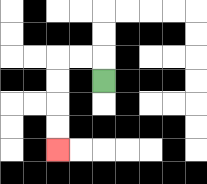{'start': '[4, 3]', 'end': '[2, 6]', 'path_directions': 'U,L,L,D,D,D,D', 'path_coordinates': '[[4, 3], [4, 2], [3, 2], [2, 2], [2, 3], [2, 4], [2, 5], [2, 6]]'}